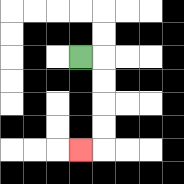{'start': '[3, 2]', 'end': '[3, 6]', 'path_directions': 'R,D,D,D,D,L', 'path_coordinates': '[[3, 2], [4, 2], [4, 3], [4, 4], [4, 5], [4, 6], [3, 6]]'}